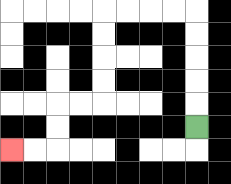{'start': '[8, 5]', 'end': '[0, 6]', 'path_directions': 'U,U,U,U,U,L,L,L,L,D,D,D,D,L,L,D,D,L,L', 'path_coordinates': '[[8, 5], [8, 4], [8, 3], [8, 2], [8, 1], [8, 0], [7, 0], [6, 0], [5, 0], [4, 0], [4, 1], [4, 2], [4, 3], [4, 4], [3, 4], [2, 4], [2, 5], [2, 6], [1, 6], [0, 6]]'}